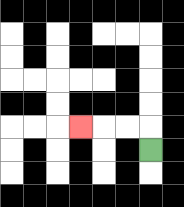{'start': '[6, 6]', 'end': '[3, 5]', 'path_directions': 'U,L,L,L', 'path_coordinates': '[[6, 6], [6, 5], [5, 5], [4, 5], [3, 5]]'}